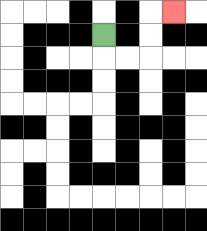{'start': '[4, 1]', 'end': '[7, 0]', 'path_directions': 'D,R,R,U,U,R', 'path_coordinates': '[[4, 1], [4, 2], [5, 2], [6, 2], [6, 1], [6, 0], [7, 0]]'}